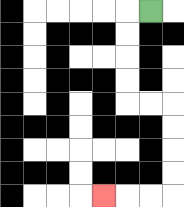{'start': '[6, 0]', 'end': '[4, 8]', 'path_directions': 'L,D,D,D,D,R,R,D,D,D,D,L,L,L', 'path_coordinates': '[[6, 0], [5, 0], [5, 1], [5, 2], [5, 3], [5, 4], [6, 4], [7, 4], [7, 5], [7, 6], [7, 7], [7, 8], [6, 8], [5, 8], [4, 8]]'}